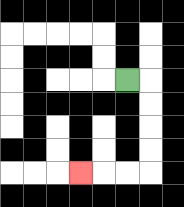{'start': '[5, 3]', 'end': '[3, 7]', 'path_directions': 'R,D,D,D,D,L,L,L', 'path_coordinates': '[[5, 3], [6, 3], [6, 4], [6, 5], [6, 6], [6, 7], [5, 7], [4, 7], [3, 7]]'}